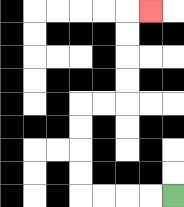{'start': '[7, 8]', 'end': '[6, 0]', 'path_directions': 'L,L,L,L,U,U,U,U,R,R,U,U,U,U,R', 'path_coordinates': '[[7, 8], [6, 8], [5, 8], [4, 8], [3, 8], [3, 7], [3, 6], [3, 5], [3, 4], [4, 4], [5, 4], [5, 3], [5, 2], [5, 1], [5, 0], [6, 0]]'}